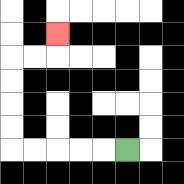{'start': '[5, 6]', 'end': '[2, 1]', 'path_directions': 'L,L,L,L,L,U,U,U,U,R,R,U', 'path_coordinates': '[[5, 6], [4, 6], [3, 6], [2, 6], [1, 6], [0, 6], [0, 5], [0, 4], [0, 3], [0, 2], [1, 2], [2, 2], [2, 1]]'}